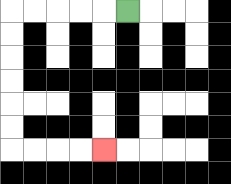{'start': '[5, 0]', 'end': '[4, 6]', 'path_directions': 'L,L,L,L,L,D,D,D,D,D,D,R,R,R,R', 'path_coordinates': '[[5, 0], [4, 0], [3, 0], [2, 0], [1, 0], [0, 0], [0, 1], [0, 2], [0, 3], [0, 4], [0, 5], [0, 6], [1, 6], [2, 6], [3, 6], [4, 6]]'}